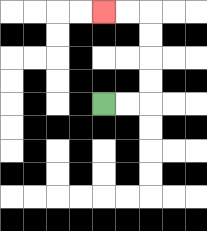{'start': '[4, 4]', 'end': '[4, 0]', 'path_directions': 'R,R,U,U,U,U,L,L', 'path_coordinates': '[[4, 4], [5, 4], [6, 4], [6, 3], [6, 2], [6, 1], [6, 0], [5, 0], [4, 0]]'}